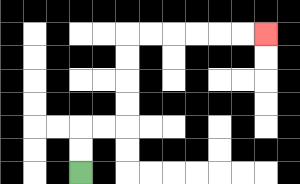{'start': '[3, 7]', 'end': '[11, 1]', 'path_directions': 'U,U,R,R,U,U,U,U,R,R,R,R,R,R', 'path_coordinates': '[[3, 7], [3, 6], [3, 5], [4, 5], [5, 5], [5, 4], [5, 3], [5, 2], [5, 1], [6, 1], [7, 1], [8, 1], [9, 1], [10, 1], [11, 1]]'}